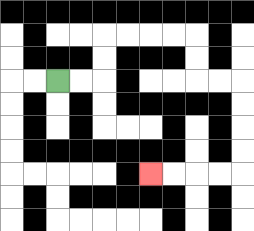{'start': '[2, 3]', 'end': '[6, 7]', 'path_directions': 'R,R,U,U,R,R,R,R,D,D,R,R,D,D,D,D,L,L,L,L', 'path_coordinates': '[[2, 3], [3, 3], [4, 3], [4, 2], [4, 1], [5, 1], [6, 1], [7, 1], [8, 1], [8, 2], [8, 3], [9, 3], [10, 3], [10, 4], [10, 5], [10, 6], [10, 7], [9, 7], [8, 7], [7, 7], [6, 7]]'}